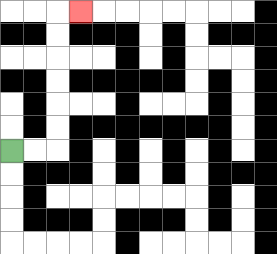{'start': '[0, 6]', 'end': '[3, 0]', 'path_directions': 'R,R,U,U,U,U,U,U,R', 'path_coordinates': '[[0, 6], [1, 6], [2, 6], [2, 5], [2, 4], [2, 3], [2, 2], [2, 1], [2, 0], [3, 0]]'}